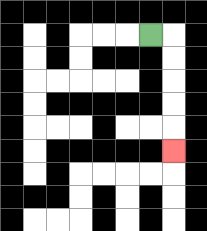{'start': '[6, 1]', 'end': '[7, 6]', 'path_directions': 'R,D,D,D,D,D', 'path_coordinates': '[[6, 1], [7, 1], [7, 2], [7, 3], [7, 4], [7, 5], [7, 6]]'}